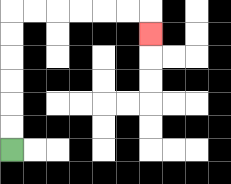{'start': '[0, 6]', 'end': '[6, 1]', 'path_directions': 'U,U,U,U,U,U,R,R,R,R,R,R,D', 'path_coordinates': '[[0, 6], [0, 5], [0, 4], [0, 3], [0, 2], [0, 1], [0, 0], [1, 0], [2, 0], [3, 0], [4, 0], [5, 0], [6, 0], [6, 1]]'}